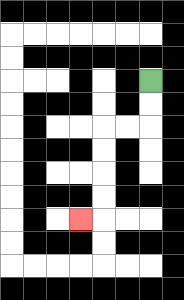{'start': '[6, 3]', 'end': '[3, 9]', 'path_directions': 'D,D,L,L,D,D,D,D,L', 'path_coordinates': '[[6, 3], [6, 4], [6, 5], [5, 5], [4, 5], [4, 6], [4, 7], [4, 8], [4, 9], [3, 9]]'}